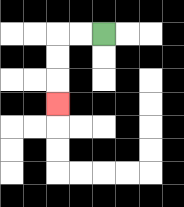{'start': '[4, 1]', 'end': '[2, 4]', 'path_directions': 'L,L,D,D,D', 'path_coordinates': '[[4, 1], [3, 1], [2, 1], [2, 2], [2, 3], [2, 4]]'}